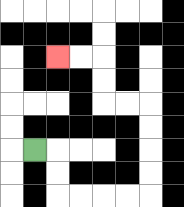{'start': '[1, 6]', 'end': '[2, 2]', 'path_directions': 'R,D,D,R,R,R,R,U,U,U,U,L,L,U,U,L,L', 'path_coordinates': '[[1, 6], [2, 6], [2, 7], [2, 8], [3, 8], [4, 8], [5, 8], [6, 8], [6, 7], [6, 6], [6, 5], [6, 4], [5, 4], [4, 4], [4, 3], [4, 2], [3, 2], [2, 2]]'}